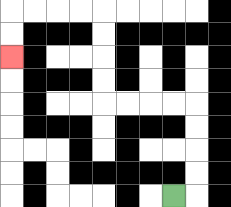{'start': '[7, 8]', 'end': '[0, 2]', 'path_directions': 'R,U,U,U,U,L,L,L,L,U,U,U,U,L,L,L,L,D,D', 'path_coordinates': '[[7, 8], [8, 8], [8, 7], [8, 6], [8, 5], [8, 4], [7, 4], [6, 4], [5, 4], [4, 4], [4, 3], [4, 2], [4, 1], [4, 0], [3, 0], [2, 0], [1, 0], [0, 0], [0, 1], [0, 2]]'}